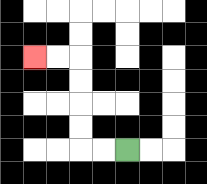{'start': '[5, 6]', 'end': '[1, 2]', 'path_directions': 'L,L,U,U,U,U,L,L', 'path_coordinates': '[[5, 6], [4, 6], [3, 6], [3, 5], [3, 4], [3, 3], [3, 2], [2, 2], [1, 2]]'}